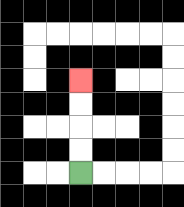{'start': '[3, 7]', 'end': '[3, 3]', 'path_directions': 'U,U,U,U', 'path_coordinates': '[[3, 7], [3, 6], [3, 5], [3, 4], [3, 3]]'}